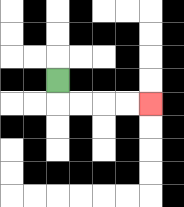{'start': '[2, 3]', 'end': '[6, 4]', 'path_directions': 'D,R,R,R,R', 'path_coordinates': '[[2, 3], [2, 4], [3, 4], [4, 4], [5, 4], [6, 4]]'}